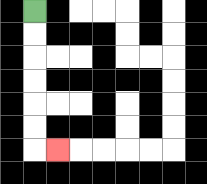{'start': '[1, 0]', 'end': '[2, 6]', 'path_directions': 'D,D,D,D,D,D,R', 'path_coordinates': '[[1, 0], [1, 1], [1, 2], [1, 3], [1, 4], [1, 5], [1, 6], [2, 6]]'}